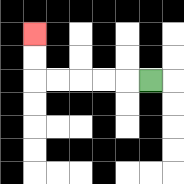{'start': '[6, 3]', 'end': '[1, 1]', 'path_directions': 'L,L,L,L,L,U,U', 'path_coordinates': '[[6, 3], [5, 3], [4, 3], [3, 3], [2, 3], [1, 3], [1, 2], [1, 1]]'}